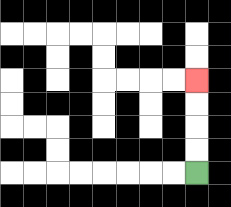{'start': '[8, 7]', 'end': '[8, 3]', 'path_directions': 'U,U,U,U', 'path_coordinates': '[[8, 7], [8, 6], [8, 5], [8, 4], [8, 3]]'}